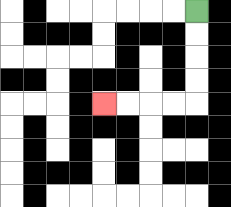{'start': '[8, 0]', 'end': '[4, 4]', 'path_directions': 'D,D,D,D,L,L,L,L', 'path_coordinates': '[[8, 0], [8, 1], [8, 2], [8, 3], [8, 4], [7, 4], [6, 4], [5, 4], [4, 4]]'}